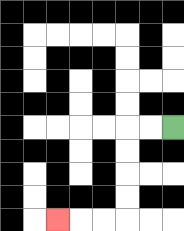{'start': '[7, 5]', 'end': '[2, 9]', 'path_directions': 'L,L,D,D,D,D,L,L,L', 'path_coordinates': '[[7, 5], [6, 5], [5, 5], [5, 6], [5, 7], [5, 8], [5, 9], [4, 9], [3, 9], [2, 9]]'}